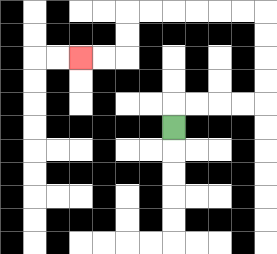{'start': '[7, 5]', 'end': '[3, 2]', 'path_directions': 'U,R,R,R,R,U,U,U,U,L,L,L,L,L,L,D,D,L,L', 'path_coordinates': '[[7, 5], [7, 4], [8, 4], [9, 4], [10, 4], [11, 4], [11, 3], [11, 2], [11, 1], [11, 0], [10, 0], [9, 0], [8, 0], [7, 0], [6, 0], [5, 0], [5, 1], [5, 2], [4, 2], [3, 2]]'}